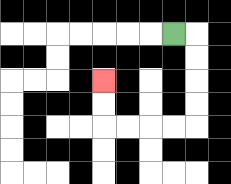{'start': '[7, 1]', 'end': '[4, 3]', 'path_directions': 'R,D,D,D,D,L,L,L,L,U,U', 'path_coordinates': '[[7, 1], [8, 1], [8, 2], [8, 3], [8, 4], [8, 5], [7, 5], [6, 5], [5, 5], [4, 5], [4, 4], [4, 3]]'}